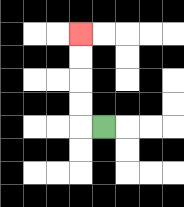{'start': '[4, 5]', 'end': '[3, 1]', 'path_directions': 'L,U,U,U,U', 'path_coordinates': '[[4, 5], [3, 5], [3, 4], [3, 3], [3, 2], [3, 1]]'}